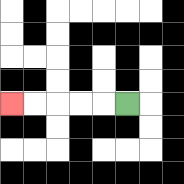{'start': '[5, 4]', 'end': '[0, 4]', 'path_directions': 'L,L,L,L,L', 'path_coordinates': '[[5, 4], [4, 4], [3, 4], [2, 4], [1, 4], [0, 4]]'}